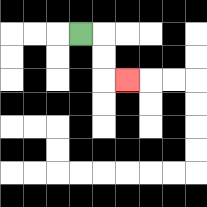{'start': '[3, 1]', 'end': '[5, 3]', 'path_directions': 'R,D,D,R', 'path_coordinates': '[[3, 1], [4, 1], [4, 2], [4, 3], [5, 3]]'}